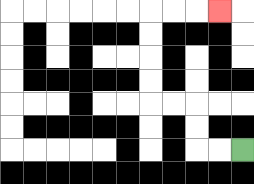{'start': '[10, 6]', 'end': '[9, 0]', 'path_directions': 'L,L,U,U,L,L,U,U,U,U,R,R,R', 'path_coordinates': '[[10, 6], [9, 6], [8, 6], [8, 5], [8, 4], [7, 4], [6, 4], [6, 3], [6, 2], [6, 1], [6, 0], [7, 0], [8, 0], [9, 0]]'}